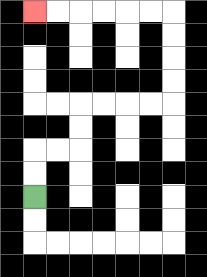{'start': '[1, 8]', 'end': '[1, 0]', 'path_directions': 'U,U,R,R,U,U,R,R,R,R,U,U,U,U,L,L,L,L,L,L', 'path_coordinates': '[[1, 8], [1, 7], [1, 6], [2, 6], [3, 6], [3, 5], [3, 4], [4, 4], [5, 4], [6, 4], [7, 4], [7, 3], [7, 2], [7, 1], [7, 0], [6, 0], [5, 0], [4, 0], [3, 0], [2, 0], [1, 0]]'}